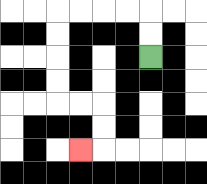{'start': '[6, 2]', 'end': '[3, 6]', 'path_directions': 'U,U,L,L,L,L,D,D,D,D,R,R,D,D,L', 'path_coordinates': '[[6, 2], [6, 1], [6, 0], [5, 0], [4, 0], [3, 0], [2, 0], [2, 1], [2, 2], [2, 3], [2, 4], [3, 4], [4, 4], [4, 5], [4, 6], [3, 6]]'}